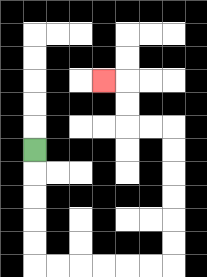{'start': '[1, 6]', 'end': '[4, 3]', 'path_directions': 'D,D,D,D,D,R,R,R,R,R,R,U,U,U,U,U,U,L,L,U,U,L', 'path_coordinates': '[[1, 6], [1, 7], [1, 8], [1, 9], [1, 10], [1, 11], [2, 11], [3, 11], [4, 11], [5, 11], [6, 11], [7, 11], [7, 10], [7, 9], [7, 8], [7, 7], [7, 6], [7, 5], [6, 5], [5, 5], [5, 4], [5, 3], [4, 3]]'}